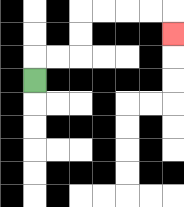{'start': '[1, 3]', 'end': '[7, 1]', 'path_directions': 'U,R,R,U,U,R,R,R,R,D', 'path_coordinates': '[[1, 3], [1, 2], [2, 2], [3, 2], [3, 1], [3, 0], [4, 0], [5, 0], [6, 0], [7, 0], [7, 1]]'}